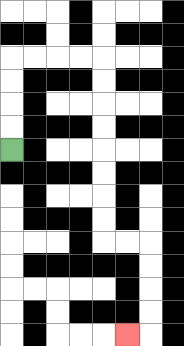{'start': '[0, 6]', 'end': '[5, 14]', 'path_directions': 'U,U,U,U,R,R,R,R,D,D,D,D,D,D,D,D,R,R,D,D,D,D,L', 'path_coordinates': '[[0, 6], [0, 5], [0, 4], [0, 3], [0, 2], [1, 2], [2, 2], [3, 2], [4, 2], [4, 3], [4, 4], [4, 5], [4, 6], [4, 7], [4, 8], [4, 9], [4, 10], [5, 10], [6, 10], [6, 11], [6, 12], [6, 13], [6, 14], [5, 14]]'}